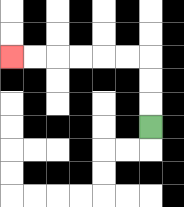{'start': '[6, 5]', 'end': '[0, 2]', 'path_directions': 'U,U,U,L,L,L,L,L,L', 'path_coordinates': '[[6, 5], [6, 4], [6, 3], [6, 2], [5, 2], [4, 2], [3, 2], [2, 2], [1, 2], [0, 2]]'}